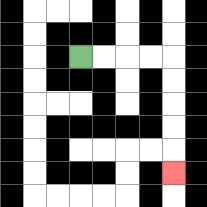{'start': '[3, 2]', 'end': '[7, 7]', 'path_directions': 'R,R,R,R,D,D,D,D,D', 'path_coordinates': '[[3, 2], [4, 2], [5, 2], [6, 2], [7, 2], [7, 3], [7, 4], [7, 5], [7, 6], [7, 7]]'}